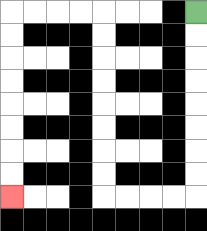{'start': '[8, 0]', 'end': '[0, 8]', 'path_directions': 'D,D,D,D,D,D,D,D,L,L,L,L,U,U,U,U,U,U,U,U,L,L,L,L,D,D,D,D,D,D,D,D', 'path_coordinates': '[[8, 0], [8, 1], [8, 2], [8, 3], [8, 4], [8, 5], [8, 6], [8, 7], [8, 8], [7, 8], [6, 8], [5, 8], [4, 8], [4, 7], [4, 6], [4, 5], [4, 4], [4, 3], [4, 2], [4, 1], [4, 0], [3, 0], [2, 0], [1, 0], [0, 0], [0, 1], [0, 2], [0, 3], [0, 4], [0, 5], [0, 6], [0, 7], [0, 8]]'}